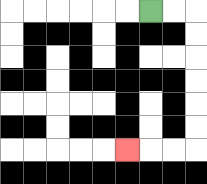{'start': '[6, 0]', 'end': '[5, 6]', 'path_directions': 'R,R,D,D,D,D,D,D,L,L,L', 'path_coordinates': '[[6, 0], [7, 0], [8, 0], [8, 1], [8, 2], [8, 3], [8, 4], [8, 5], [8, 6], [7, 6], [6, 6], [5, 6]]'}